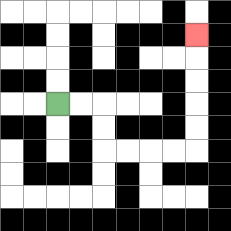{'start': '[2, 4]', 'end': '[8, 1]', 'path_directions': 'R,R,D,D,R,R,R,R,U,U,U,U,U', 'path_coordinates': '[[2, 4], [3, 4], [4, 4], [4, 5], [4, 6], [5, 6], [6, 6], [7, 6], [8, 6], [8, 5], [8, 4], [8, 3], [8, 2], [8, 1]]'}